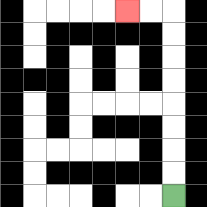{'start': '[7, 8]', 'end': '[5, 0]', 'path_directions': 'U,U,U,U,U,U,U,U,L,L', 'path_coordinates': '[[7, 8], [7, 7], [7, 6], [7, 5], [7, 4], [7, 3], [7, 2], [7, 1], [7, 0], [6, 0], [5, 0]]'}